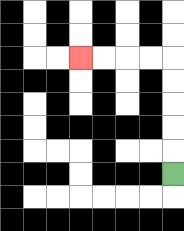{'start': '[7, 7]', 'end': '[3, 2]', 'path_directions': 'U,U,U,U,U,L,L,L,L', 'path_coordinates': '[[7, 7], [7, 6], [7, 5], [7, 4], [7, 3], [7, 2], [6, 2], [5, 2], [4, 2], [3, 2]]'}